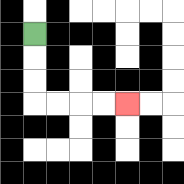{'start': '[1, 1]', 'end': '[5, 4]', 'path_directions': 'D,D,D,R,R,R,R', 'path_coordinates': '[[1, 1], [1, 2], [1, 3], [1, 4], [2, 4], [3, 4], [4, 4], [5, 4]]'}